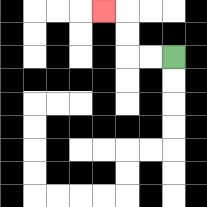{'start': '[7, 2]', 'end': '[4, 0]', 'path_directions': 'L,L,U,U,L', 'path_coordinates': '[[7, 2], [6, 2], [5, 2], [5, 1], [5, 0], [4, 0]]'}